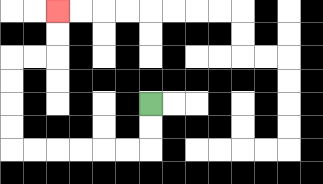{'start': '[6, 4]', 'end': '[2, 0]', 'path_directions': 'D,D,L,L,L,L,L,L,U,U,U,U,R,R,U,U', 'path_coordinates': '[[6, 4], [6, 5], [6, 6], [5, 6], [4, 6], [3, 6], [2, 6], [1, 6], [0, 6], [0, 5], [0, 4], [0, 3], [0, 2], [1, 2], [2, 2], [2, 1], [2, 0]]'}